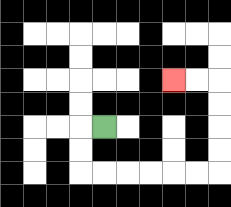{'start': '[4, 5]', 'end': '[7, 3]', 'path_directions': 'L,D,D,R,R,R,R,R,R,U,U,U,U,L,L', 'path_coordinates': '[[4, 5], [3, 5], [3, 6], [3, 7], [4, 7], [5, 7], [6, 7], [7, 7], [8, 7], [9, 7], [9, 6], [9, 5], [9, 4], [9, 3], [8, 3], [7, 3]]'}